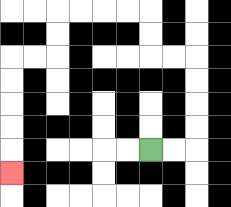{'start': '[6, 6]', 'end': '[0, 7]', 'path_directions': 'R,R,U,U,U,U,L,L,U,U,L,L,L,L,D,D,L,L,D,D,D,D,D', 'path_coordinates': '[[6, 6], [7, 6], [8, 6], [8, 5], [8, 4], [8, 3], [8, 2], [7, 2], [6, 2], [6, 1], [6, 0], [5, 0], [4, 0], [3, 0], [2, 0], [2, 1], [2, 2], [1, 2], [0, 2], [0, 3], [0, 4], [0, 5], [0, 6], [0, 7]]'}